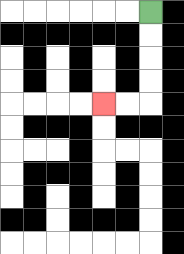{'start': '[6, 0]', 'end': '[4, 4]', 'path_directions': 'D,D,D,D,L,L', 'path_coordinates': '[[6, 0], [6, 1], [6, 2], [6, 3], [6, 4], [5, 4], [4, 4]]'}